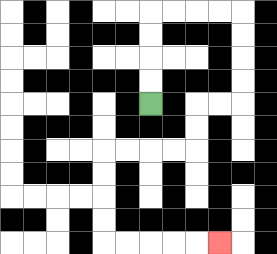{'start': '[6, 4]', 'end': '[9, 10]', 'path_directions': 'U,U,U,U,R,R,R,R,D,D,D,D,L,L,D,D,L,L,L,L,D,D,D,D,R,R,R,R,R', 'path_coordinates': '[[6, 4], [6, 3], [6, 2], [6, 1], [6, 0], [7, 0], [8, 0], [9, 0], [10, 0], [10, 1], [10, 2], [10, 3], [10, 4], [9, 4], [8, 4], [8, 5], [8, 6], [7, 6], [6, 6], [5, 6], [4, 6], [4, 7], [4, 8], [4, 9], [4, 10], [5, 10], [6, 10], [7, 10], [8, 10], [9, 10]]'}